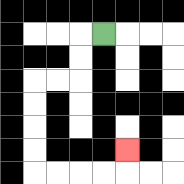{'start': '[4, 1]', 'end': '[5, 6]', 'path_directions': 'L,D,D,L,L,D,D,D,D,R,R,R,R,U', 'path_coordinates': '[[4, 1], [3, 1], [3, 2], [3, 3], [2, 3], [1, 3], [1, 4], [1, 5], [1, 6], [1, 7], [2, 7], [3, 7], [4, 7], [5, 7], [5, 6]]'}